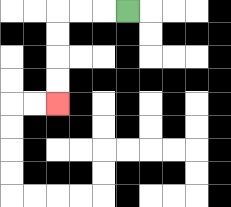{'start': '[5, 0]', 'end': '[2, 4]', 'path_directions': 'L,L,L,D,D,D,D', 'path_coordinates': '[[5, 0], [4, 0], [3, 0], [2, 0], [2, 1], [2, 2], [2, 3], [2, 4]]'}